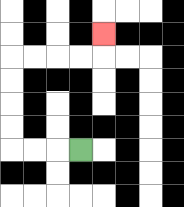{'start': '[3, 6]', 'end': '[4, 1]', 'path_directions': 'L,L,L,U,U,U,U,R,R,R,R,U', 'path_coordinates': '[[3, 6], [2, 6], [1, 6], [0, 6], [0, 5], [0, 4], [0, 3], [0, 2], [1, 2], [2, 2], [3, 2], [4, 2], [4, 1]]'}